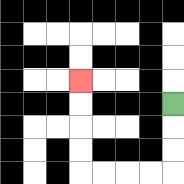{'start': '[7, 4]', 'end': '[3, 3]', 'path_directions': 'D,D,D,L,L,L,L,U,U,U,U', 'path_coordinates': '[[7, 4], [7, 5], [7, 6], [7, 7], [6, 7], [5, 7], [4, 7], [3, 7], [3, 6], [3, 5], [3, 4], [3, 3]]'}